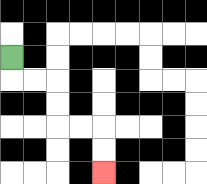{'start': '[0, 2]', 'end': '[4, 7]', 'path_directions': 'D,R,R,D,D,R,R,D,D', 'path_coordinates': '[[0, 2], [0, 3], [1, 3], [2, 3], [2, 4], [2, 5], [3, 5], [4, 5], [4, 6], [4, 7]]'}